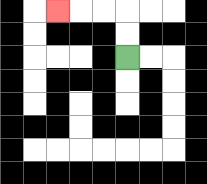{'start': '[5, 2]', 'end': '[2, 0]', 'path_directions': 'U,U,L,L,L', 'path_coordinates': '[[5, 2], [5, 1], [5, 0], [4, 0], [3, 0], [2, 0]]'}